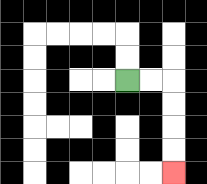{'start': '[5, 3]', 'end': '[7, 7]', 'path_directions': 'R,R,D,D,D,D', 'path_coordinates': '[[5, 3], [6, 3], [7, 3], [7, 4], [7, 5], [7, 6], [7, 7]]'}